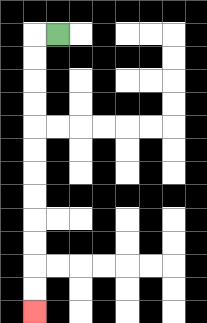{'start': '[2, 1]', 'end': '[1, 13]', 'path_directions': 'L,D,D,D,D,D,D,D,D,D,D,D,D', 'path_coordinates': '[[2, 1], [1, 1], [1, 2], [1, 3], [1, 4], [1, 5], [1, 6], [1, 7], [1, 8], [1, 9], [1, 10], [1, 11], [1, 12], [1, 13]]'}